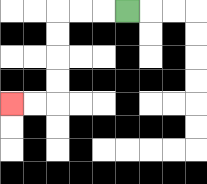{'start': '[5, 0]', 'end': '[0, 4]', 'path_directions': 'L,L,L,D,D,D,D,L,L', 'path_coordinates': '[[5, 0], [4, 0], [3, 0], [2, 0], [2, 1], [2, 2], [2, 3], [2, 4], [1, 4], [0, 4]]'}